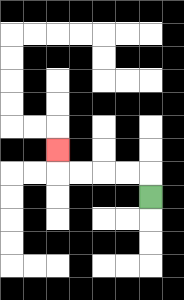{'start': '[6, 8]', 'end': '[2, 6]', 'path_directions': 'U,L,L,L,L,U', 'path_coordinates': '[[6, 8], [6, 7], [5, 7], [4, 7], [3, 7], [2, 7], [2, 6]]'}